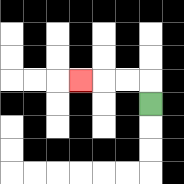{'start': '[6, 4]', 'end': '[3, 3]', 'path_directions': 'U,L,L,L', 'path_coordinates': '[[6, 4], [6, 3], [5, 3], [4, 3], [3, 3]]'}